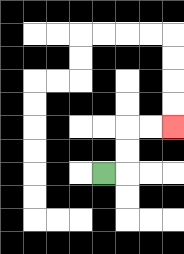{'start': '[4, 7]', 'end': '[7, 5]', 'path_directions': 'R,U,U,R,R', 'path_coordinates': '[[4, 7], [5, 7], [5, 6], [5, 5], [6, 5], [7, 5]]'}